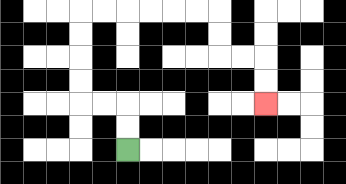{'start': '[5, 6]', 'end': '[11, 4]', 'path_directions': 'U,U,L,L,U,U,U,U,R,R,R,R,R,R,D,D,R,R,D,D', 'path_coordinates': '[[5, 6], [5, 5], [5, 4], [4, 4], [3, 4], [3, 3], [3, 2], [3, 1], [3, 0], [4, 0], [5, 0], [6, 0], [7, 0], [8, 0], [9, 0], [9, 1], [9, 2], [10, 2], [11, 2], [11, 3], [11, 4]]'}